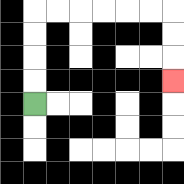{'start': '[1, 4]', 'end': '[7, 3]', 'path_directions': 'U,U,U,U,R,R,R,R,R,R,D,D,D', 'path_coordinates': '[[1, 4], [1, 3], [1, 2], [1, 1], [1, 0], [2, 0], [3, 0], [4, 0], [5, 0], [6, 0], [7, 0], [7, 1], [7, 2], [7, 3]]'}